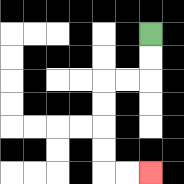{'start': '[6, 1]', 'end': '[6, 7]', 'path_directions': 'D,D,L,L,D,D,D,D,R,R', 'path_coordinates': '[[6, 1], [6, 2], [6, 3], [5, 3], [4, 3], [4, 4], [4, 5], [4, 6], [4, 7], [5, 7], [6, 7]]'}